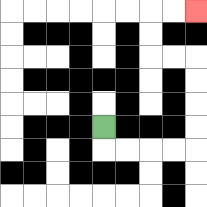{'start': '[4, 5]', 'end': '[8, 0]', 'path_directions': 'D,R,R,R,R,U,U,U,U,L,L,U,U,R,R', 'path_coordinates': '[[4, 5], [4, 6], [5, 6], [6, 6], [7, 6], [8, 6], [8, 5], [8, 4], [8, 3], [8, 2], [7, 2], [6, 2], [6, 1], [6, 0], [7, 0], [8, 0]]'}